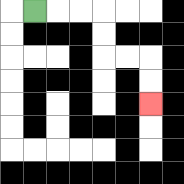{'start': '[1, 0]', 'end': '[6, 4]', 'path_directions': 'R,R,R,D,D,R,R,D,D', 'path_coordinates': '[[1, 0], [2, 0], [3, 0], [4, 0], [4, 1], [4, 2], [5, 2], [6, 2], [6, 3], [6, 4]]'}